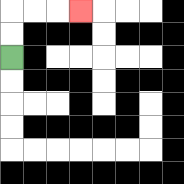{'start': '[0, 2]', 'end': '[3, 0]', 'path_directions': 'U,U,R,R,R', 'path_coordinates': '[[0, 2], [0, 1], [0, 0], [1, 0], [2, 0], [3, 0]]'}